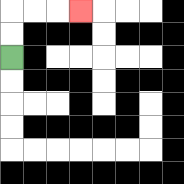{'start': '[0, 2]', 'end': '[3, 0]', 'path_directions': 'U,U,R,R,R', 'path_coordinates': '[[0, 2], [0, 1], [0, 0], [1, 0], [2, 0], [3, 0]]'}